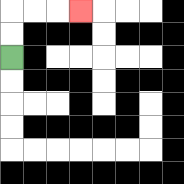{'start': '[0, 2]', 'end': '[3, 0]', 'path_directions': 'U,U,R,R,R', 'path_coordinates': '[[0, 2], [0, 1], [0, 0], [1, 0], [2, 0], [3, 0]]'}